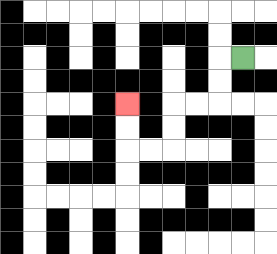{'start': '[10, 2]', 'end': '[5, 4]', 'path_directions': 'L,D,D,L,L,D,D,L,L,U,U', 'path_coordinates': '[[10, 2], [9, 2], [9, 3], [9, 4], [8, 4], [7, 4], [7, 5], [7, 6], [6, 6], [5, 6], [5, 5], [5, 4]]'}